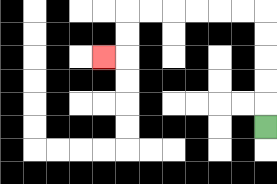{'start': '[11, 5]', 'end': '[4, 2]', 'path_directions': 'U,U,U,U,U,L,L,L,L,L,L,D,D,L', 'path_coordinates': '[[11, 5], [11, 4], [11, 3], [11, 2], [11, 1], [11, 0], [10, 0], [9, 0], [8, 0], [7, 0], [6, 0], [5, 0], [5, 1], [5, 2], [4, 2]]'}